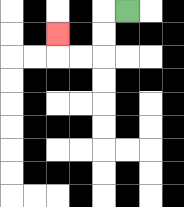{'start': '[5, 0]', 'end': '[2, 1]', 'path_directions': 'L,D,D,L,L,U', 'path_coordinates': '[[5, 0], [4, 0], [4, 1], [4, 2], [3, 2], [2, 2], [2, 1]]'}